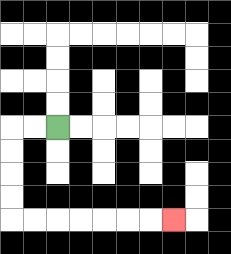{'start': '[2, 5]', 'end': '[7, 9]', 'path_directions': 'L,L,D,D,D,D,R,R,R,R,R,R,R', 'path_coordinates': '[[2, 5], [1, 5], [0, 5], [0, 6], [0, 7], [0, 8], [0, 9], [1, 9], [2, 9], [3, 9], [4, 9], [5, 9], [6, 9], [7, 9]]'}